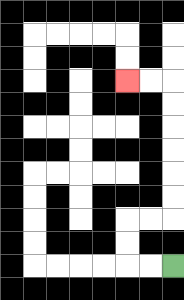{'start': '[7, 11]', 'end': '[5, 3]', 'path_directions': 'L,L,U,U,R,R,U,U,U,U,U,U,L,L', 'path_coordinates': '[[7, 11], [6, 11], [5, 11], [5, 10], [5, 9], [6, 9], [7, 9], [7, 8], [7, 7], [7, 6], [7, 5], [7, 4], [7, 3], [6, 3], [5, 3]]'}